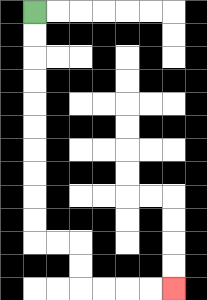{'start': '[1, 0]', 'end': '[7, 12]', 'path_directions': 'D,D,D,D,D,D,D,D,D,D,R,R,D,D,R,R,R,R', 'path_coordinates': '[[1, 0], [1, 1], [1, 2], [1, 3], [1, 4], [1, 5], [1, 6], [1, 7], [1, 8], [1, 9], [1, 10], [2, 10], [3, 10], [3, 11], [3, 12], [4, 12], [5, 12], [6, 12], [7, 12]]'}